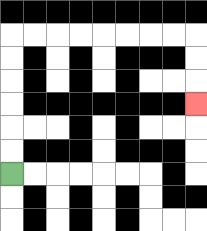{'start': '[0, 7]', 'end': '[8, 4]', 'path_directions': 'U,U,U,U,U,U,R,R,R,R,R,R,R,R,D,D,D', 'path_coordinates': '[[0, 7], [0, 6], [0, 5], [0, 4], [0, 3], [0, 2], [0, 1], [1, 1], [2, 1], [3, 1], [4, 1], [5, 1], [6, 1], [7, 1], [8, 1], [8, 2], [8, 3], [8, 4]]'}